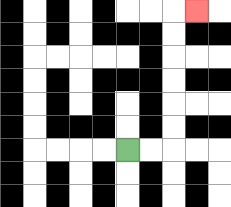{'start': '[5, 6]', 'end': '[8, 0]', 'path_directions': 'R,R,U,U,U,U,U,U,R', 'path_coordinates': '[[5, 6], [6, 6], [7, 6], [7, 5], [7, 4], [7, 3], [7, 2], [7, 1], [7, 0], [8, 0]]'}